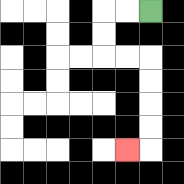{'start': '[6, 0]', 'end': '[5, 6]', 'path_directions': 'L,L,D,D,R,R,D,D,D,D,L', 'path_coordinates': '[[6, 0], [5, 0], [4, 0], [4, 1], [4, 2], [5, 2], [6, 2], [6, 3], [6, 4], [6, 5], [6, 6], [5, 6]]'}